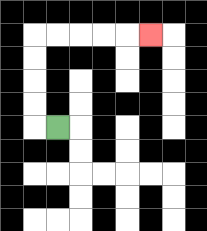{'start': '[2, 5]', 'end': '[6, 1]', 'path_directions': 'L,U,U,U,U,R,R,R,R,R', 'path_coordinates': '[[2, 5], [1, 5], [1, 4], [1, 3], [1, 2], [1, 1], [2, 1], [3, 1], [4, 1], [5, 1], [6, 1]]'}